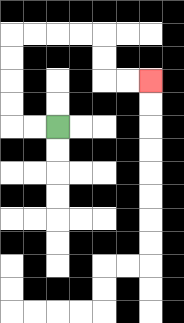{'start': '[2, 5]', 'end': '[6, 3]', 'path_directions': 'L,L,U,U,U,U,R,R,R,R,D,D,R,R', 'path_coordinates': '[[2, 5], [1, 5], [0, 5], [0, 4], [0, 3], [0, 2], [0, 1], [1, 1], [2, 1], [3, 1], [4, 1], [4, 2], [4, 3], [5, 3], [6, 3]]'}